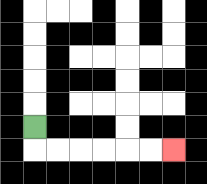{'start': '[1, 5]', 'end': '[7, 6]', 'path_directions': 'D,R,R,R,R,R,R', 'path_coordinates': '[[1, 5], [1, 6], [2, 6], [3, 6], [4, 6], [5, 6], [6, 6], [7, 6]]'}